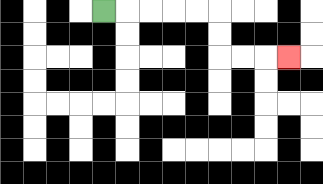{'start': '[4, 0]', 'end': '[12, 2]', 'path_directions': 'R,R,R,R,R,D,D,R,R,R', 'path_coordinates': '[[4, 0], [5, 0], [6, 0], [7, 0], [8, 0], [9, 0], [9, 1], [9, 2], [10, 2], [11, 2], [12, 2]]'}